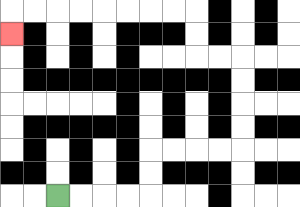{'start': '[2, 8]', 'end': '[0, 1]', 'path_directions': 'R,R,R,R,U,U,R,R,R,R,U,U,U,U,L,L,U,U,L,L,L,L,L,L,L,L,D', 'path_coordinates': '[[2, 8], [3, 8], [4, 8], [5, 8], [6, 8], [6, 7], [6, 6], [7, 6], [8, 6], [9, 6], [10, 6], [10, 5], [10, 4], [10, 3], [10, 2], [9, 2], [8, 2], [8, 1], [8, 0], [7, 0], [6, 0], [5, 0], [4, 0], [3, 0], [2, 0], [1, 0], [0, 0], [0, 1]]'}